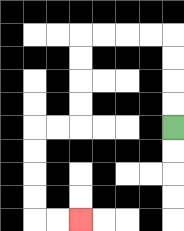{'start': '[7, 5]', 'end': '[3, 9]', 'path_directions': 'U,U,U,U,L,L,L,L,D,D,D,D,L,L,D,D,D,D,R,R', 'path_coordinates': '[[7, 5], [7, 4], [7, 3], [7, 2], [7, 1], [6, 1], [5, 1], [4, 1], [3, 1], [3, 2], [3, 3], [3, 4], [3, 5], [2, 5], [1, 5], [1, 6], [1, 7], [1, 8], [1, 9], [2, 9], [3, 9]]'}